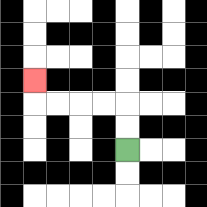{'start': '[5, 6]', 'end': '[1, 3]', 'path_directions': 'U,U,L,L,L,L,U', 'path_coordinates': '[[5, 6], [5, 5], [5, 4], [4, 4], [3, 4], [2, 4], [1, 4], [1, 3]]'}